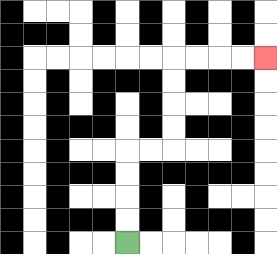{'start': '[5, 10]', 'end': '[11, 2]', 'path_directions': 'U,U,U,U,R,R,U,U,U,U,R,R,R,R', 'path_coordinates': '[[5, 10], [5, 9], [5, 8], [5, 7], [5, 6], [6, 6], [7, 6], [7, 5], [7, 4], [7, 3], [7, 2], [8, 2], [9, 2], [10, 2], [11, 2]]'}